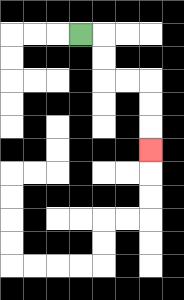{'start': '[3, 1]', 'end': '[6, 6]', 'path_directions': 'R,D,D,R,R,D,D,D', 'path_coordinates': '[[3, 1], [4, 1], [4, 2], [4, 3], [5, 3], [6, 3], [6, 4], [6, 5], [6, 6]]'}